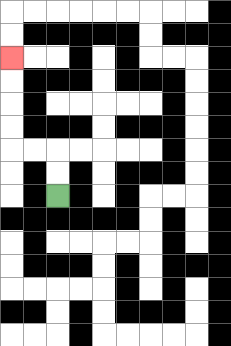{'start': '[2, 8]', 'end': '[0, 2]', 'path_directions': 'U,U,L,L,U,U,U,U', 'path_coordinates': '[[2, 8], [2, 7], [2, 6], [1, 6], [0, 6], [0, 5], [0, 4], [0, 3], [0, 2]]'}